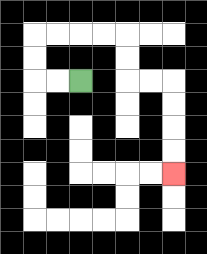{'start': '[3, 3]', 'end': '[7, 7]', 'path_directions': 'L,L,U,U,R,R,R,R,D,D,R,R,D,D,D,D', 'path_coordinates': '[[3, 3], [2, 3], [1, 3], [1, 2], [1, 1], [2, 1], [3, 1], [4, 1], [5, 1], [5, 2], [5, 3], [6, 3], [7, 3], [7, 4], [7, 5], [7, 6], [7, 7]]'}